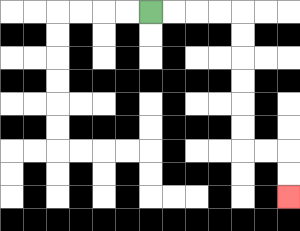{'start': '[6, 0]', 'end': '[12, 8]', 'path_directions': 'R,R,R,R,D,D,D,D,D,D,R,R,D,D', 'path_coordinates': '[[6, 0], [7, 0], [8, 0], [9, 0], [10, 0], [10, 1], [10, 2], [10, 3], [10, 4], [10, 5], [10, 6], [11, 6], [12, 6], [12, 7], [12, 8]]'}